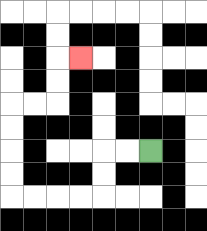{'start': '[6, 6]', 'end': '[3, 2]', 'path_directions': 'L,L,D,D,L,L,L,L,U,U,U,U,R,R,U,U,R', 'path_coordinates': '[[6, 6], [5, 6], [4, 6], [4, 7], [4, 8], [3, 8], [2, 8], [1, 8], [0, 8], [0, 7], [0, 6], [0, 5], [0, 4], [1, 4], [2, 4], [2, 3], [2, 2], [3, 2]]'}